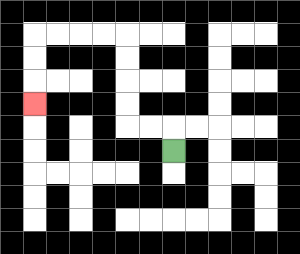{'start': '[7, 6]', 'end': '[1, 4]', 'path_directions': 'U,L,L,U,U,U,U,L,L,L,L,D,D,D', 'path_coordinates': '[[7, 6], [7, 5], [6, 5], [5, 5], [5, 4], [5, 3], [5, 2], [5, 1], [4, 1], [3, 1], [2, 1], [1, 1], [1, 2], [1, 3], [1, 4]]'}